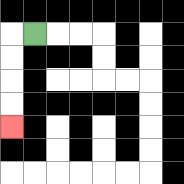{'start': '[1, 1]', 'end': '[0, 5]', 'path_directions': 'L,D,D,D,D', 'path_coordinates': '[[1, 1], [0, 1], [0, 2], [0, 3], [0, 4], [0, 5]]'}